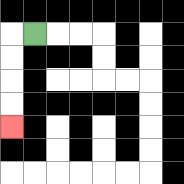{'start': '[1, 1]', 'end': '[0, 5]', 'path_directions': 'L,D,D,D,D', 'path_coordinates': '[[1, 1], [0, 1], [0, 2], [0, 3], [0, 4], [0, 5]]'}